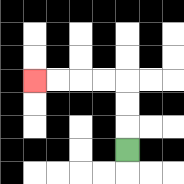{'start': '[5, 6]', 'end': '[1, 3]', 'path_directions': 'U,U,U,L,L,L,L', 'path_coordinates': '[[5, 6], [5, 5], [5, 4], [5, 3], [4, 3], [3, 3], [2, 3], [1, 3]]'}